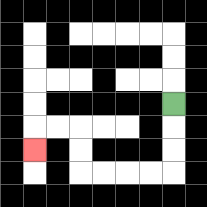{'start': '[7, 4]', 'end': '[1, 6]', 'path_directions': 'D,D,D,L,L,L,L,U,U,L,L,D', 'path_coordinates': '[[7, 4], [7, 5], [7, 6], [7, 7], [6, 7], [5, 7], [4, 7], [3, 7], [3, 6], [3, 5], [2, 5], [1, 5], [1, 6]]'}